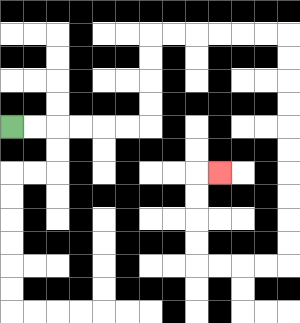{'start': '[0, 5]', 'end': '[9, 7]', 'path_directions': 'R,R,R,R,R,R,U,U,U,U,R,R,R,R,R,R,D,D,D,D,D,D,D,D,D,D,L,L,L,L,U,U,U,U,R', 'path_coordinates': '[[0, 5], [1, 5], [2, 5], [3, 5], [4, 5], [5, 5], [6, 5], [6, 4], [6, 3], [6, 2], [6, 1], [7, 1], [8, 1], [9, 1], [10, 1], [11, 1], [12, 1], [12, 2], [12, 3], [12, 4], [12, 5], [12, 6], [12, 7], [12, 8], [12, 9], [12, 10], [12, 11], [11, 11], [10, 11], [9, 11], [8, 11], [8, 10], [8, 9], [8, 8], [8, 7], [9, 7]]'}